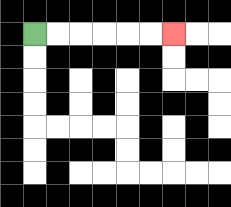{'start': '[1, 1]', 'end': '[7, 1]', 'path_directions': 'R,R,R,R,R,R', 'path_coordinates': '[[1, 1], [2, 1], [3, 1], [4, 1], [5, 1], [6, 1], [7, 1]]'}